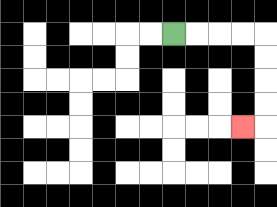{'start': '[7, 1]', 'end': '[10, 5]', 'path_directions': 'R,R,R,R,D,D,D,D,L', 'path_coordinates': '[[7, 1], [8, 1], [9, 1], [10, 1], [11, 1], [11, 2], [11, 3], [11, 4], [11, 5], [10, 5]]'}